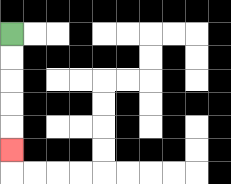{'start': '[0, 1]', 'end': '[0, 6]', 'path_directions': 'D,D,D,D,D', 'path_coordinates': '[[0, 1], [0, 2], [0, 3], [0, 4], [0, 5], [0, 6]]'}